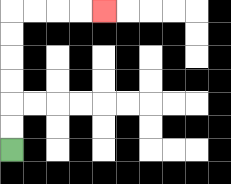{'start': '[0, 6]', 'end': '[4, 0]', 'path_directions': 'U,U,U,U,U,U,R,R,R,R', 'path_coordinates': '[[0, 6], [0, 5], [0, 4], [0, 3], [0, 2], [0, 1], [0, 0], [1, 0], [2, 0], [3, 0], [4, 0]]'}